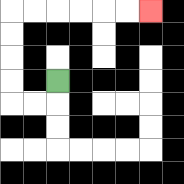{'start': '[2, 3]', 'end': '[6, 0]', 'path_directions': 'D,L,L,U,U,U,U,R,R,R,R,R,R', 'path_coordinates': '[[2, 3], [2, 4], [1, 4], [0, 4], [0, 3], [0, 2], [0, 1], [0, 0], [1, 0], [2, 0], [3, 0], [4, 0], [5, 0], [6, 0]]'}